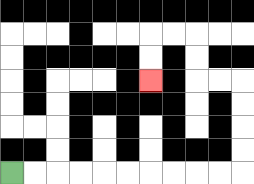{'start': '[0, 7]', 'end': '[6, 3]', 'path_directions': 'R,R,R,R,R,R,R,R,R,R,U,U,U,U,L,L,U,U,L,L,D,D', 'path_coordinates': '[[0, 7], [1, 7], [2, 7], [3, 7], [4, 7], [5, 7], [6, 7], [7, 7], [8, 7], [9, 7], [10, 7], [10, 6], [10, 5], [10, 4], [10, 3], [9, 3], [8, 3], [8, 2], [8, 1], [7, 1], [6, 1], [6, 2], [6, 3]]'}